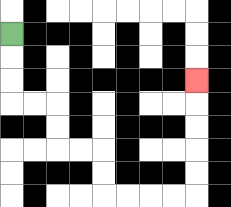{'start': '[0, 1]', 'end': '[8, 3]', 'path_directions': 'D,D,D,R,R,D,D,R,R,D,D,R,R,R,R,U,U,U,U,U', 'path_coordinates': '[[0, 1], [0, 2], [0, 3], [0, 4], [1, 4], [2, 4], [2, 5], [2, 6], [3, 6], [4, 6], [4, 7], [4, 8], [5, 8], [6, 8], [7, 8], [8, 8], [8, 7], [8, 6], [8, 5], [8, 4], [8, 3]]'}